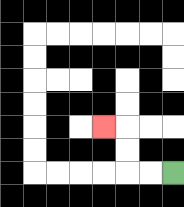{'start': '[7, 7]', 'end': '[4, 5]', 'path_directions': 'L,L,U,U,L', 'path_coordinates': '[[7, 7], [6, 7], [5, 7], [5, 6], [5, 5], [4, 5]]'}